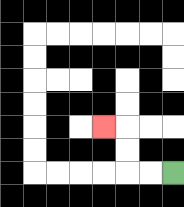{'start': '[7, 7]', 'end': '[4, 5]', 'path_directions': 'L,L,U,U,L', 'path_coordinates': '[[7, 7], [6, 7], [5, 7], [5, 6], [5, 5], [4, 5]]'}